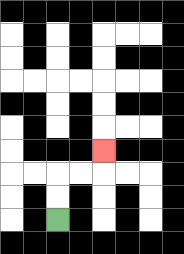{'start': '[2, 9]', 'end': '[4, 6]', 'path_directions': 'U,U,R,R,U', 'path_coordinates': '[[2, 9], [2, 8], [2, 7], [3, 7], [4, 7], [4, 6]]'}